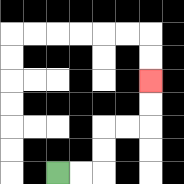{'start': '[2, 7]', 'end': '[6, 3]', 'path_directions': 'R,R,U,U,R,R,U,U', 'path_coordinates': '[[2, 7], [3, 7], [4, 7], [4, 6], [4, 5], [5, 5], [6, 5], [6, 4], [6, 3]]'}